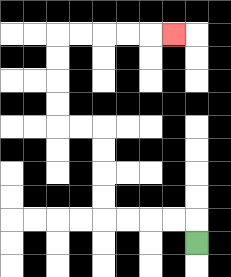{'start': '[8, 10]', 'end': '[7, 1]', 'path_directions': 'U,L,L,L,L,U,U,U,U,L,L,U,U,U,U,R,R,R,R,R', 'path_coordinates': '[[8, 10], [8, 9], [7, 9], [6, 9], [5, 9], [4, 9], [4, 8], [4, 7], [4, 6], [4, 5], [3, 5], [2, 5], [2, 4], [2, 3], [2, 2], [2, 1], [3, 1], [4, 1], [5, 1], [6, 1], [7, 1]]'}